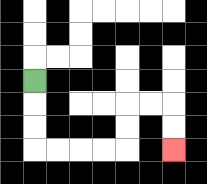{'start': '[1, 3]', 'end': '[7, 6]', 'path_directions': 'D,D,D,R,R,R,R,U,U,R,R,D,D', 'path_coordinates': '[[1, 3], [1, 4], [1, 5], [1, 6], [2, 6], [3, 6], [4, 6], [5, 6], [5, 5], [5, 4], [6, 4], [7, 4], [7, 5], [7, 6]]'}